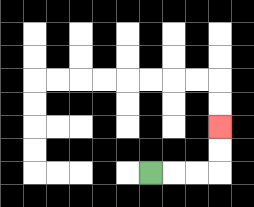{'start': '[6, 7]', 'end': '[9, 5]', 'path_directions': 'R,R,R,U,U', 'path_coordinates': '[[6, 7], [7, 7], [8, 7], [9, 7], [9, 6], [9, 5]]'}